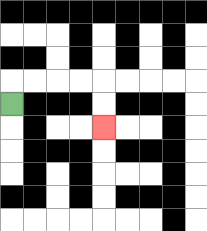{'start': '[0, 4]', 'end': '[4, 5]', 'path_directions': 'U,R,R,R,R,D,D', 'path_coordinates': '[[0, 4], [0, 3], [1, 3], [2, 3], [3, 3], [4, 3], [4, 4], [4, 5]]'}